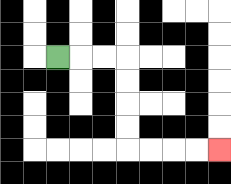{'start': '[2, 2]', 'end': '[9, 6]', 'path_directions': 'R,R,R,D,D,D,D,R,R,R,R', 'path_coordinates': '[[2, 2], [3, 2], [4, 2], [5, 2], [5, 3], [5, 4], [5, 5], [5, 6], [6, 6], [7, 6], [8, 6], [9, 6]]'}